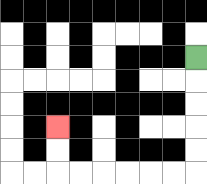{'start': '[8, 2]', 'end': '[2, 5]', 'path_directions': 'D,D,D,D,D,L,L,L,L,L,L,U,U', 'path_coordinates': '[[8, 2], [8, 3], [8, 4], [8, 5], [8, 6], [8, 7], [7, 7], [6, 7], [5, 7], [4, 7], [3, 7], [2, 7], [2, 6], [2, 5]]'}